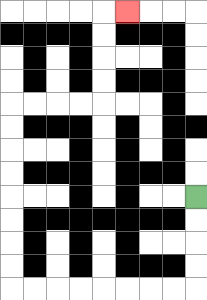{'start': '[8, 8]', 'end': '[5, 0]', 'path_directions': 'D,D,D,D,L,L,L,L,L,L,L,L,U,U,U,U,U,U,U,U,R,R,R,R,U,U,U,U,R', 'path_coordinates': '[[8, 8], [8, 9], [8, 10], [8, 11], [8, 12], [7, 12], [6, 12], [5, 12], [4, 12], [3, 12], [2, 12], [1, 12], [0, 12], [0, 11], [0, 10], [0, 9], [0, 8], [0, 7], [0, 6], [0, 5], [0, 4], [1, 4], [2, 4], [3, 4], [4, 4], [4, 3], [4, 2], [4, 1], [4, 0], [5, 0]]'}